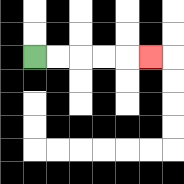{'start': '[1, 2]', 'end': '[6, 2]', 'path_directions': 'R,R,R,R,R', 'path_coordinates': '[[1, 2], [2, 2], [3, 2], [4, 2], [5, 2], [6, 2]]'}